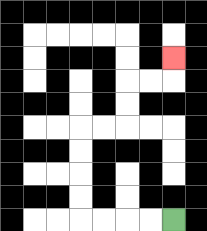{'start': '[7, 9]', 'end': '[7, 2]', 'path_directions': 'L,L,L,L,U,U,U,U,R,R,U,U,R,R,U', 'path_coordinates': '[[7, 9], [6, 9], [5, 9], [4, 9], [3, 9], [3, 8], [3, 7], [3, 6], [3, 5], [4, 5], [5, 5], [5, 4], [5, 3], [6, 3], [7, 3], [7, 2]]'}